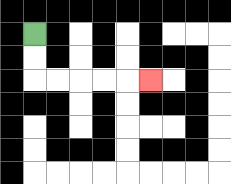{'start': '[1, 1]', 'end': '[6, 3]', 'path_directions': 'D,D,R,R,R,R,R', 'path_coordinates': '[[1, 1], [1, 2], [1, 3], [2, 3], [3, 3], [4, 3], [5, 3], [6, 3]]'}